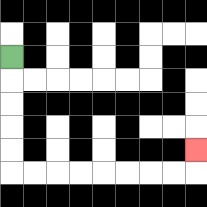{'start': '[0, 2]', 'end': '[8, 6]', 'path_directions': 'D,D,D,D,D,R,R,R,R,R,R,R,R,U', 'path_coordinates': '[[0, 2], [0, 3], [0, 4], [0, 5], [0, 6], [0, 7], [1, 7], [2, 7], [3, 7], [4, 7], [5, 7], [6, 7], [7, 7], [8, 7], [8, 6]]'}